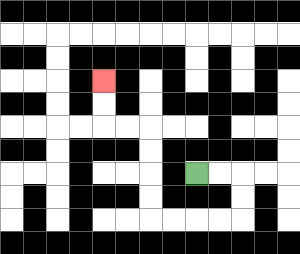{'start': '[8, 7]', 'end': '[4, 3]', 'path_directions': 'R,R,D,D,L,L,L,L,U,U,U,U,L,L,U,U', 'path_coordinates': '[[8, 7], [9, 7], [10, 7], [10, 8], [10, 9], [9, 9], [8, 9], [7, 9], [6, 9], [6, 8], [6, 7], [6, 6], [6, 5], [5, 5], [4, 5], [4, 4], [4, 3]]'}